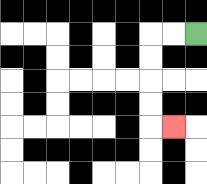{'start': '[8, 1]', 'end': '[7, 5]', 'path_directions': 'L,L,D,D,D,D,R', 'path_coordinates': '[[8, 1], [7, 1], [6, 1], [6, 2], [6, 3], [6, 4], [6, 5], [7, 5]]'}